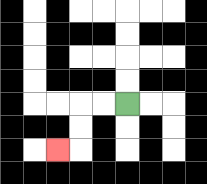{'start': '[5, 4]', 'end': '[2, 6]', 'path_directions': 'L,L,D,D,L', 'path_coordinates': '[[5, 4], [4, 4], [3, 4], [3, 5], [3, 6], [2, 6]]'}